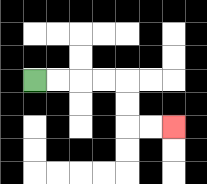{'start': '[1, 3]', 'end': '[7, 5]', 'path_directions': 'R,R,R,R,D,D,R,R', 'path_coordinates': '[[1, 3], [2, 3], [3, 3], [4, 3], [5, 3], [5, 4], [5, 5], [6, 5], [7, 5]]'}